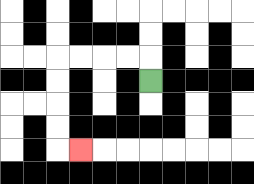{'start': '[6, 3]', 'end': '[3, 6]', 'path_directions': 'U,L,L,L,L,D,D,D,D,R', 'path_coordinates': '[[6, 3], [6, 2], [5, 2], [4, 2], [3, 2], [2, 2], [2, 3], [2, 4], [2, 5], [2, 6], [3, 6]]'}